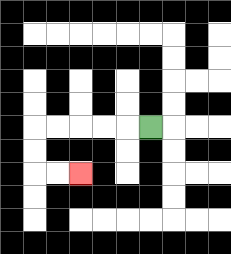{'start': '[6, 5]', 'end': '[3, 7]', 'path_directions': 'L,L,L,L,L,D,D,R,R', 'path_coordinates': '[[6, 5], [5, 5], [4, 5], [3, 5], [2, 5], [1, 5], [1, 6], [1, 7], [2, 7], [3, 7]]'}